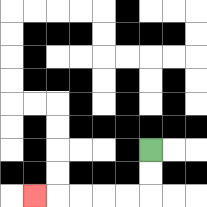{'start': '[6, 6]', 'end': '[1, 8]', 'path_directions': 'D,D,L,L,L,L,L', 'path_coordinates': '[[6, 6], [6, 7], [6, 8], [5, 8], [4, 8], [3, 8], [2, 8], [1, 8]]'}